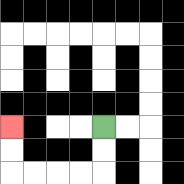{'start': '[4, 5]', 'end': '[0, 5]', 'path_directions': 'D,D,L,L,L,L,U,U', 'path_coordinates': '[[4, 5], [4, 6], [4, 7], [3, 7], [2, 7], [1, 7], [0, 7], [0, 6], [0, 5]]'}